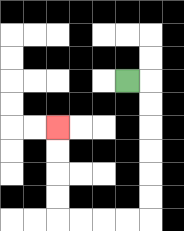{'start': '[5, 3]', 'end': '[2, 5]', 'path_directions': 'R,D,D,D,D,D,D,L,L,L,L,U,U,U,U', 'path_coordinates': '[[5, 3], [6, 3], [6, 4], [6, 5], [6, 6], [6, 7], [6, 8], [6, 9], [5, 9], [4, 9], [3, 9], [2, 9], [2, 8], [2, 7], [2, 6], [2, 5]]'}